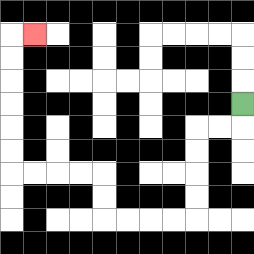{'start': '[10, 4]', 'end': '[1, 1]', 'path_directions': 'D,L,L,D,D,D,D,L,L,L,L,U,U,L,L,L,L,U,U,U,U,U,U,R', 'path_coordinates': '[[10, 4], [10, 5], [9, 5], [8, 5], [8, 6], [8, 7], [8, 8], [8, 9], [7, 9], [6, 9], [5, 9], [4, 9], [4, 8], [4, 7], [3, 7], [2, 7], [1, 7], [0, 7], [0, 6], [0, 5], [0, 4], [0, 3], [0, 2], [0, 1], [1, 1]]'}